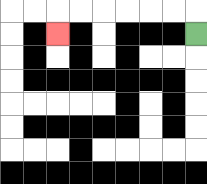{'start': '[8, 1]', 'end': '[2, 1]', 'path_directions': 'U,L,L,L,L,L,L,D', 'path_coordinates': '[[8, 1], [8, 0], [7, 0], [6, 0], [5, 0], [4, 0], [3, 0], [2, 0], [2, 1]]'}